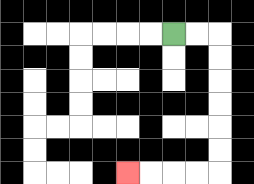{'start': '[7, 1]', 'end': '[5, 7]', 'path_directions': 'R,R,D,D,D,D,D,D,L,L,L,L', 'path_coordinates': '[[7, 1], [8, 1], [9, 1], [9, 2], [9, 3], [9, 4], [9, 5], [9, 6], [9, 7], [8, 7], [7, 7], [6, 7], [5, 7]]'}